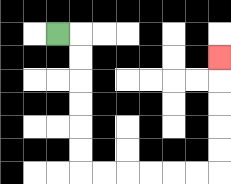{'start': '[2, 1]', 'end': '[9, 2]', 'path_directions': 'R,D,D,D,D,D,D,R,R,R,R,R,R,U,U,U,U,U', 'path_coordinates': '[[2, 1], [3, 1], [3, 2], [3, 3], [3, 4], [3, 5], [3, 6], [3, 7], [4, 7], [5, 7], [6, 7], [7, 7], [8, 7], [9, 7], [9, 6], [9, 5], [9, 4], [9, 3], [9, 2]]'}